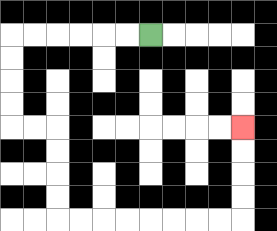{'start': '[6, 1]', 'end': '[10, 5]', 'path_directions': 'L,L,L,L,L,L,D,D,D,D,R,R,D,D,D,D,R,R,R,R,R,R,R,R,U,U,U,U', 'path_coordinates': '[[6, 1], [5, 1], [4, 1], [3, 1], [2, 1], [1, 1], [0, 1], [0, 2], [0, 3], [0, 4], [0, 5], [1, 5], [2, 5], [2, 6], [2, 7], [2, 8], [2, 9], [3, 9], [4, 9], [5, 9], [6, 9], [7, 9], [8, 9], [9, 9], [10, 9], [10, 8], [10, 7], [10, 6], [10, 5]]'}